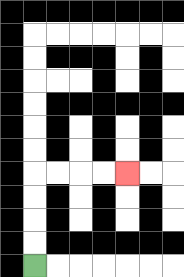{'start': '[1, 11]', 'end': '[5, 7]', 'path_directions': 'U,U,U,U,R,R,R,R', 'path_coordinates': '[[1, 11], [1, 10], [1, 9], [1, 8], [1, 7], [2, 7], [3, 7], [4, 7], [5, 7]]'}